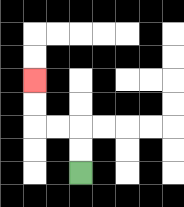{'start': '[3, 7]', 'end': '[1, 3]', 'path_directions': 'U,U,L,L,U,U', 'path_coordinates': '[[3, 7], [3, 6], [3, 5], [2, 5], [1, 5], [1, 4], [1, 3]]'}